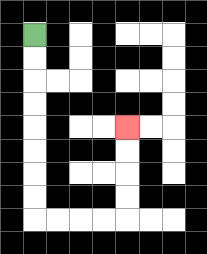{'start': '[1, 1]', 'end': '[5, 5]', 'path_directions': 'D,D,D,D,D,D,D,D,R,R,R,R,U,U,U,U', 'path_coordinates': '[[1, 1], [1, 2], [1, 3], [1, 4], [1, 5], [1, 6], [1, 7], [1, 8], [1, 9], [2, 9], [3, 9], [4, 9], [5, 9], [5, 8], [5, 7], [5, 6], [5, 5]]'}